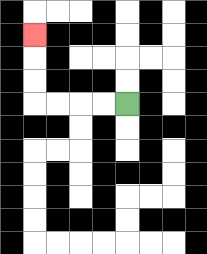{'start': '[5, 4]', 'end': '[1, 1]', 'path_directions': 'L,L,L,L,U,U,U', 'path_coordinates': '[[5, 4], [4, 4], [3, 4], [2, 4], [1, 4], [1, 3], [1, 2], [1, 1]]'}